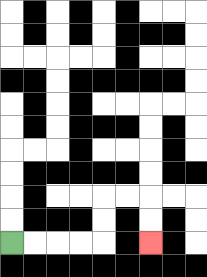{'start': '[0, 10]', 'end': '[6, 10]', 'path_directions': 'R,R,R,R,U,U,R,R,D,D', 'path_coordinates': '[[0, 10], [1, 10], [2, 10], [3, 10], [4, 10], [4, 9], [4, 8], [5, 8], [6, 8], [6, 9], [6, 10]]'}